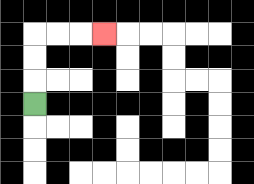{'start': '[1, 4]', 'end': '[4, 1]', 'path_directions': 'U,U,U,R,R,R', 'path_coordinates': '[[1, 4], [1, 3], [1, 2], [1, 1], [2, 1], [3, 1], [4, 1]]'}